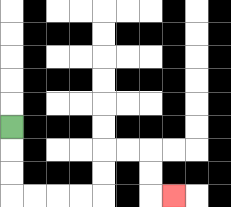{'start': '[0, 5]', 'end': '[7, 8]', 'path_directions': 'D,D,D,R,R,R,R,U,U,R,R,D,D,R', 'path_coordinates': '[[0, 5], [0, 6], [0, 7], [0, 8], [1, 8], [2, 8], [3, 8], [4, 8], [4, 7], [4, 6], [5, 6], [6, 6], [6, 7], [6, 8], [7, 8]]'}